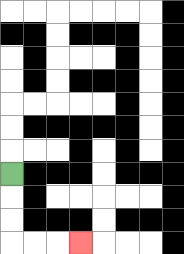{'start': '[0, 7]', 'end': '[3, 10]', 'path_directions': 'D,D,D,R,R,R', 'path_coordinates': '[[0, 7], [0, 8], [0, 9], [0, 10], [1, 10], [2, 10], [3, 10]]'}